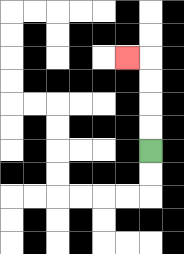{'start': '[6, 6]', 'end': '[5, 2]', 'path_directions': 'U,U,U,U,L', 'path_coordinates': '[[6, 6], [6, 5], [6, 4], [6, 3], [6, 2], [5, 2]]'}